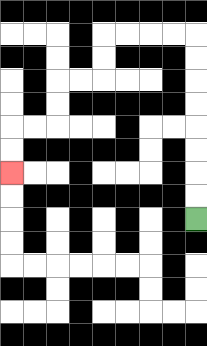{'start': '[8, 9]', 'end': '[0, 7]', 'path_directions': 'U,U,U,U,U,U,U,U,L,L,L,L,D,D,L,L,D,D,L,L,D,D', 'path_coordinates': '[[8, 9], [8, 8], [8, 7], [8, 6], [8, 5], [8, 4], [8, 3], [8, 2], [8, 1], [7, 1], [6, 1], [5, 1], [4, 1], [4, 2], [4, 3], [3, 3], [2, 3], [2, 4], [2, 5], [1, 5], [0, 5], [0, 6], [0, 7]]'}